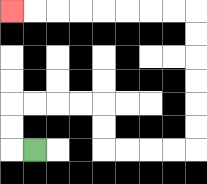{'start': '[1, 6]', 'end': '[0, 0]', 'path_directions': 'L,U,U,R,R,R,R,D,D,R,R,R,R,U,U,U,U,U,U,L,L,L,L,L,L,L,L', 'path_coordinates': '[[1, 6], [0, 6], [0, 5], [0, 4], [1, 4], [2, 4], [3, 4], [4, 4], [4, 5], [4, 6], [5, 6], [6, 6], [7, 6], [8, 6], [8, 5], [8, 4], [8, 3], [8, 2], [8, 1], [8, 0], [7, 0], [6, 0], [5, 0], [4, 0], [3, 0], [2, 0], [1, 0], [0, 0]]'}